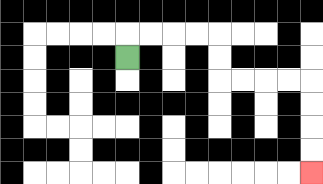{'start': '[5, 2]', 'end': '[13, 7]', 'path_directions': 'U,R,R,R,R,D,D,R,R,R,R,D,D,D,D', 'path_coordinates': '[[5, 2], [5, 1], [6, 1], [7, 1], [8, 1], [9, 1], [9, 2], [9, 3], [10, 3], [11, 3], [12, 3], [13, 3], [13, 4], [13, 5], [13, 6], [13, 7]]'}